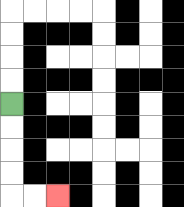{'start': '[0, 4]', 'end': '[2, 8]', 'path_directions': 'D,D,D,D,R,R', 'path_coordinates': '[[0, 4], [0, 5], [0, 6], [0, 7], [0, 8], [1, 8], [2, 8]]'}